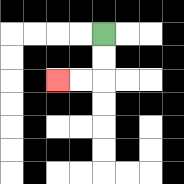{'start': '[4, 1]', 'end': '[2, 3]', 'path_directions': 'D,D,L,L', 'path_coordinates': '[[4, 1], [4, 2], [4, 3], [3, 3], [2, 3]]'}